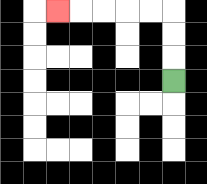{'start': '[7, 3]', 'end': '[2, 0]', 'path_directions': 'U,U,U,L,L,L,L,L', 'path_coordinates': '[[7, 3], [7, 2], [7, 1], [7, 0], [6, 0], [5, 0], [4, 0], [3, 0], [2, 0]]'}